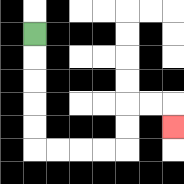{'start': '[1, 1]', 'end': '[7, 5]', 'path_directions': 'D,D,D,D,D,R,R,R,R,U,U,R,R,D', 'path_coordinates': '[[1, 1], [1, 2], [1, 3], [1, 4], [1, 5], [1, 6], [2, 6], [3, 6], [4, 6], [5, 6], [5, 5], [5, 4], [6, 4], [7, 4], [7, 5]]'}